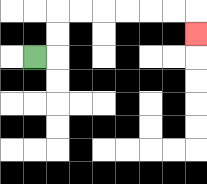{'start': '[1, 2]', 'end': '[8, 1]', 'path_directions': 'R,U,U,R,R,R,R,R,R,D', 'path_coordinates': '[[1, 2], [2, 2], [2, 1], [2, 0], [3, 0], [4, 0], [5, 0], [6, 0], [7, 0], [8, 0], [8, 1]]'}